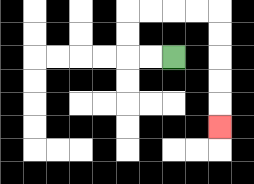{'start': '[7, 2]', 'end': '[9, 5]', 'path_directions': 'L,L,U,U,R,R,R,R,D,D,D,D,D', 'path_coordinates': '[[7, 2], [6, 2], [5, 2], [5, 1], [5, 0], [6, 0], [7, 0], [8, 0], [9, 0], [9, 1], [9, 2], [9, 3], [9, 4], [9, 5]]'}